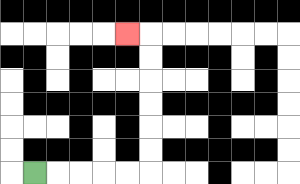{'start': '[1, 7]', 'end': '[5, 1]', 'path_directions': 'R,R,R,R,R,U,U,U,U,U,U,L', 'path_coordinates': '[[1, 7], [2, 7], [3, 7], [4, 7], [5, 7], [6, 7], [6, 6], [6, 5], [6, 4], [6, 3], [6, 2], [6, 1], [5, 1]]'}